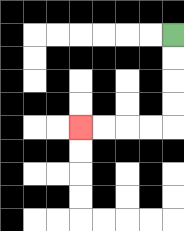{'start': '[7, 1]', 'end': '[3, 5]', 'path_directions': 'D,D,D,D,L,L,L,L', 'path_coordinates': '[[7, 1], [7, 2], [7, 3], [7, 4], [7, 5], [6, 5], [5, 5], [4, 5], [3, 5]]'}